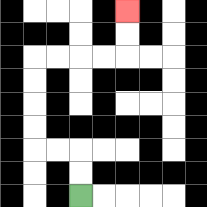{'start': '[3, 8]', 'end': '[5, 0]', 'path_directions': 'U,U,L,L,U,U,U,U,R,R,R,R,U,U', 'path_coordinates': '[[3, 8], [3, 7], [3, 6], [2, 6], [1, 6], [1, 5], [1, 4], [1, 3], [1, 2], [2, 2], [3, 2], [4, 2], [5, 2], [5, 1], [5, 0]]'}